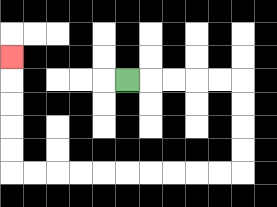{'start': '[5, 3]', 'end': '[0, 2]', 'path_directions': 'R,R,R,R,R,D,D,D,D,L,L,L,L,L,L,L,L,L,L,U,U,U,U,U', 'path_coordinates': '[[5, 3], [6, 3], [7, 3], [8, 3], [9, 3], [10, 3], [10, 4], [10, 5], [10, 6], [10, 7], [9, 7], [8, 7], [7, 7], [6, 7], [5, 7], [4, 7], [3, 7], [2, 7], [1, 7], [0, 7], [0, 6], [0, 5], [0, 4], [0, 3], [0, 2]]'}